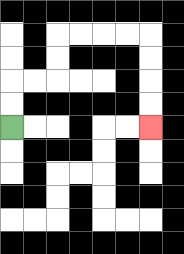{'start': '[0, 5]', 'end': '[6, 5]', 'path_directions': 'U,U,R,R,U,U,R,R,R,R,D,D,D,D', 'path_coordinates': '[[0, 5], [0, 4], [0, 3], [1, 3], [2, 3], [2, 2], [2, 1], [3, 1], [4, 1], [5, 1], [6, 1], [6, 2], [6, 3], [6, 4], [6, 5]]'}